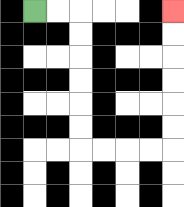{'start': '[1, 0]', 'end': '[7, 0]', 'path_directions': 'R,R,D,D,D,D,D,D,R,R,R,R,U,U,U,U,U,U', 'path_coordinates': '[[1, 0], [2, 0], [3, 0], [3, 1], [3, 2], [3, 3], [3, 4], [3, 5], [3, 6], [4, 6], [5, 6], [6, 6], [7, 6], [7, 5], [7, 4], [7, 3], [7, 2], [7, 1], [7, 0]]'}